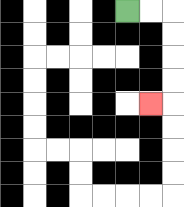{'start': '[5, 0]', 'end': '[6, 4]', 'path_directions': 'R,R,D,D,D,D,L', 'path_coordinates': '[[5, 0], [6, 0], [7, 0], [7, 1], [7, 2], [7, 3], [7, 4], [6, 4]]'}